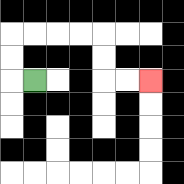{'start': '[1, 3]', 'end': '[6, 3]', 'path_directions': 'L,U,U,R,R,R,R,D,D,R,R', 'path_coordinates': '[[1, 3], [0, 3], [0, 2], [0, 1], [1, 1], [2, 1], [3, 1], [4, 1], [4, 2], [4, 3], [5, 3], [6, 3]]'}